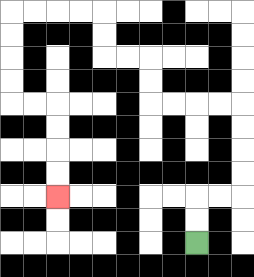{'start': '[8, 10]', 'end': '[2, 8]', 'path_directions': 'U,U,R,R,U,U,U,U,L,L,L,L,U,U,L,L,U,U,L,L,L,L,D,D,D,D,R,R,D,D,D,D', 'path_coordinates': '[[8, 10], [8, 9], [8, 8], [9, 8], [10, 8], [10, 7], [10, 6], [10, 5], [10, 4], [9, 4], [8, 4], [7, 4], [6, 4], [6, 3], [6, 2], [5, 2], [4, 2], [4, 1], [4, 0], [3, 0], [2, 0], [1, 0], [0, 0], [0, 1], [0, 2], [0, 3], [0, 4], [1, 4], [2, 4], [2, 5], [2, 6], [2, 7], [2, 8]]'}